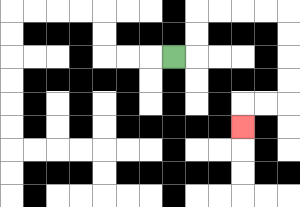{'start': '[7, 2]', 'end': '[10, 5]', 'path_directions': 'R,U,U,R,R,R,R,D,D,D,D,L,L,D', 'path_coordinates': '[[7, 2], [8, 2], [8, 1], [8, 0], [9, 0], [10, 0], [11, 0], [12, 0], [12, 1], [12, 2], [12, 3], [12, 4], [11, 4], [10, 4], [10, 5]]'}